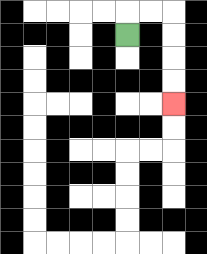{'start': '[5, 1]', 'end': '[7, 4]', 'path_directions': 'U,R,R,D,D,D,D', 'path_coordinates': '[[5, 1], [5, 0], [6, 0], [7, 0], [7, 1], [7, 2], [7, 3], [7, 4]]'}